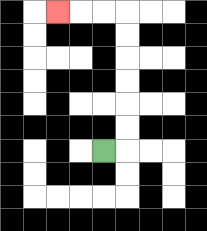{'start': '[4, 6]', 'end': '[2, 0]', 'path_directions': 'R,U,U,U,U,U,U,L,L,L', 'path_coordinates': '[[4, 6], [5, 6], [5, 5], [5, 4], [5, 3], [5, 2], [5, 1], [5, 0], [4, 0], [3, 0], [2, 0]]'}